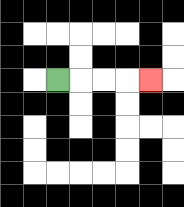{'start': '[2, 3]', 'end': '[6, 3]', 'path_directions': 'R,R,R,R', 'path_coordinates': '[[2, 3], [3, 3], [4, 3], [5, 3], [6, 3]]'}